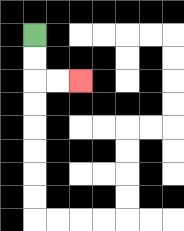{'start': '[1, 1]', 'end': '[3, 3]', 'path_directions': 'D,D,R,R', 'path_coordinates': '[[1, 1], [1, 2], [1, 3], [2, 3], [3, 3]]'}